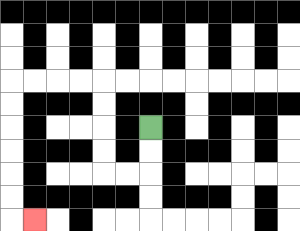{'start': '[6, 5]', 'end': '[1, 9]', 'path_directions': 'D,D,L,L,U,U,U,U,L,L,L,L,D,D,D,D,D,D,R', 'path_coordinates': '[[6, 5], [6, 6], [6, 7], [5, 7], [4, 7], [4, 6], [4, 5], [4, 4], [4, 3], [3, 3], [2, 3], [1, 3], [0, 3], [0, 4], [0, 5], [0, 6], [0, 7], [0, 8], [0, 9], [1, 9]]'}